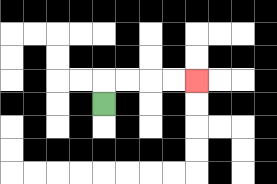{'start': '[4, 4]', 'end': '[8, 3]', 'path_directions': 'U,R,R,R,R', 'path_coordinates': '[[4, 4], [4, 3], [5, 3], [6, 3], [7, 3], [8, 3]]'}